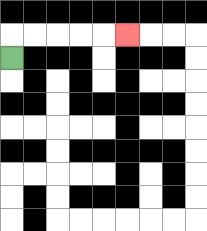{'start': '[0, 2]', 'end': '[5, 1]', 'path_directions': 'U,R,R,R,R,R', 'path_coordinates': '[[0, 2], [0, 1], [1, 1], [2, 1], [3, 1], [4, 1], [5, 1]]'}